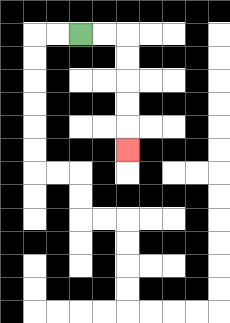{'start': '[3, 1]', 'end': '[5, 6]', 'path_directions': 'R,R,D,D,D,D,D', 'path_coordinates': '[[3, 1], [4, 1], [5, 1], [5, 2], [5, 3], [5, 4], [5, 5], [5, 6]]'}